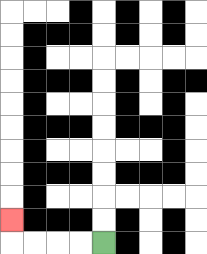{'start': '[4, 10]', 'end': '[0, 9]', 'path_directions': 'L,L,L,L,U', 'path_coordinates': '[[4, 10], [3, 10], [2, 10], [1, 10], [0, 10], [0, 9]]'}